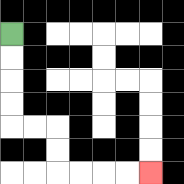{'start': '[0, 1]', 'end': '[6, 7]', 'path_directions': 'D,D,D,D,R,R,D,D,R,R,R,R', 'path_coordinates': '[[0, 1], [0, 2], [0, 3], [0, 4], [0, 5], [1, 5], [2, 5], [2, 6], [2, 7], [3, 7], [4, 7], [5, 7], [6, 7]]'}